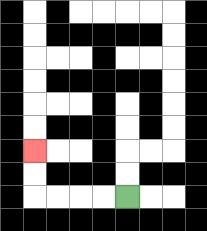{'start': '[5, 8]', 'end': '[1, 6]', 'path_directions': 'L,L,L,L,U,U', 'path_coordinates': '[[5, 8], [4, 8], [3, 8], [2, 8], [1, 8], [1, 7], [1, 6]]'}